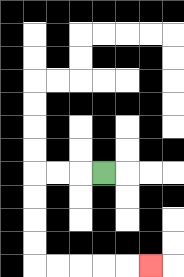{'start': '[4, 7]', 'end': '[6, 11]', 'path_directions': 'L,L,L,D,D,D,D,R,R,R,R,R', 'path_coordinates': '[[4, 7], [3, 7], [2, 7], [1, 7], [1, 8], [1, 9], [1, 10], [1, 11], [2, 11], [3, 11], [4, 11], [5, 11], [6, 11]]'}